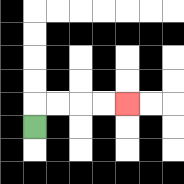{'start': '[1, 5]', 'end': '[5, 4]', 'path_directions': 'U,R,R,R,R', 'path_coordinates': '[[1, 5], [1, 4], [2, 4], [3, 4], [4, 4], [5, 4]]'}